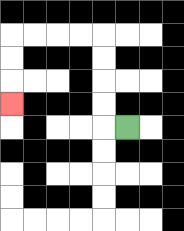{'start': '[5, 5]', 'end': '[0, 4]', 'path_directions': 'L,U,U,U,U,L,L,L,L,D,D,D', 'path_coordinates': '[[5, 5], [4, 5], [4, 4], [4, 3], [4, 2], [4, 1], [3, 1], [2, 1], [1, 1], [0, 1], [0, 2], [0, 3], [0, 4]]'}